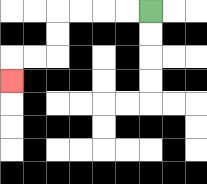{'start': '[6, 0]', 'end': '[0, 3]', 'path_directions': 'L,L,L,L,D,D,L,L,D', 'path_coordinates': '[[6, 0], [5, 0], [4, 0], [3, 0], [2, 0], [2, 1], [2, 2], [1, 2], [0, 2], [0, 3]]'}